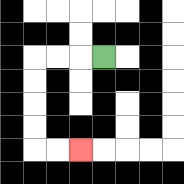{'start': '[4, 2]', 'end': '[3, 6]', 'path_directions': 'L,L,L,D,D,D,D,R,R', 'path_coordinates': '[[4, 2], [3, 2], [2, 2], [1, 2], [1, 3], [1, 4], [1, 5], [1, 6], [2, 6], [3, 6]]'}